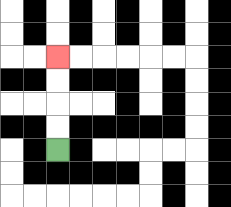{'start': '[2, 6]', 'end': '[2, 2]', 'path_directions': 'U,U,U,U', 'path_coordinates': '[[2, 6], [2, 5], [2, 4], [2, 3], [2, 2]]'}